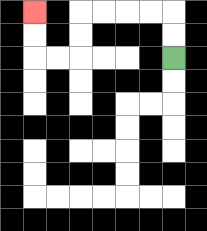{'start': '[7, 2]', 'end': '[1, 0]', 'path_directions': 'U,U,L,L,L,L,D,D,L,L,U,U', 'path_coordinates': '[[7, 2], [7, 1], [7, 0], [6, 0], [5, 0], [4, 0], [3, 0], [3, 1], [3, 2], [2, 2], [1, 2], [1, 1], [1, 0]]'}